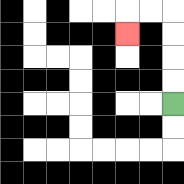{'start': '[7, 4]', 'end': '[5, 1]', 'path_directions': 'U,U,U,U,L,L,D', 'path_coordinates': '[[7, 4], [7, 3], [7, 2], [7, 1], [7, 0], [6, 0], [5, 0], [5, 1]]'}